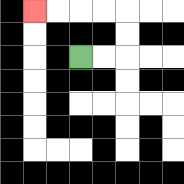{'start': '[3, 2]', 'end': '[1, 0]', 'path_directions': 'R,R,U,U,L,L,L,L', 'path_coordinates': '[[3, 2], [4, 2], [5, 2], [5, 1], [5, 0], [4, 0], [3, 0], [2, 0], [1, 0]]'}